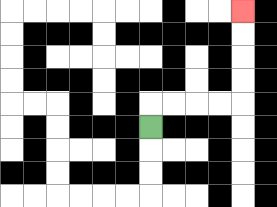{'start': '[6, 5]', 'end': '[10, 0]', 'path_directions': 'U,R,R,R,R,U,U,U,U', 'path_coordinates': '[[6, 5], [6, 4], [7, 4], [8, 4], [9, 4], [10, 4], [10, 3], [10, 2], [10, 1], [10, 0]]'}